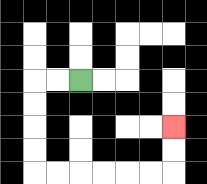{'start': '[3, 3]', 'end': '[7, 5]', 'path_directions': 'L,L,D,D,D,D,R,R,R,R,R,R,U,U', 'path_coordinates': '[[3, 3], [2, 3], [1, 3], [1, 4], [1, 5], [1, 6], [1, 7], [2, 7], [3, 7], [4, 7], [5, 7], [6, 7], [7, 7], [7, 6], [7, 5]]'}